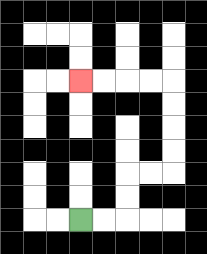{'start': '[3, 9]', 'end': '[3, 3]', 'path_directions': 'R,R,U,U,R,R,U,U,U,U,L,L,L,L', 'path_coordinates': '[[3, 9], [4, 9], [5, 9], [5, 8], [5, 7], [6, 7], [7, 7], [7, 6], [7, 5], [7, 4], [7, 3], [6, 3], [5, 3], [4, 3], [3, 3]]'}